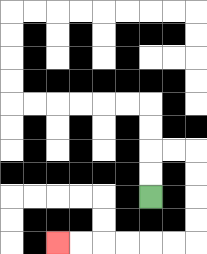{'start': '[6, 8]', 'end': '[2, 10]', 'path_directions': 'U,U,R,R,D,D,D,D,L,L,L,L,L,L', 'path_coordinates': '[[6, 8], [6, 7], [6, 6], [7, 6], [8, 6], [8, 7], [8, 8], [8, 9], [8, 10], [7, 10], [6, 10], [5, 10], [4, 10], [3, 10], [2, 10]]'}